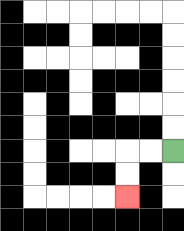{'start': '[7, 6]', 'end': '[5, 8]', 'path_directions': 'L,L,D,D', 'path_coordinates': '[[7, 6], [6, 6], [5, 6], [5, 7], [5, 8]]'}